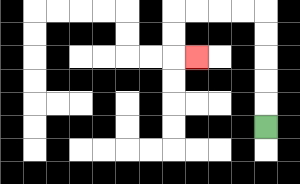{'start': '[11, 5]', 'end': '[8, 2]', 'path_directions': 'U,U,U,U,U,L,L,L,L,D,D,R', 'path_coordinates': '[[11, 5], [11, 4], [11, 3], [11, 2], [11, 1], [11, 0], [10, 0], [9, 0], [8, 0], [7, 0], [7, 1], [7, 2], [8, 2]]'}